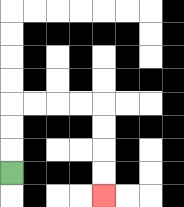{'start': '[0, 7]', 'end': '[4, 8]', 'path_directions': 'U,U,U,R,R,R,R,D,D,D,D', 'path_coordinates': '[[0, 7], [0, 6], [0, 5], [0, 4], [1, 4], [2, 4], [3, 4], [4, 4], [4, 5], [4, 6], [4, 7], [4, 8]]'}